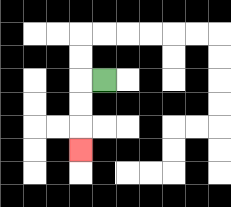{'start': '[4, 3]', 'end': '[3, 6]', 'path_directions': 'L,D,D,D', 'path_coordinates': '[[4, 3], [3, 3], [3, 4], [3, 5], [3, 6]]'}